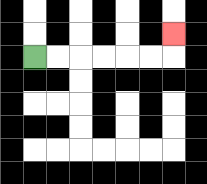{'start': '[1, 2]', 'end': '[7, 1]', 'path_directions': 'R,R,R,R,R,R,U', 'path_coordinates': '[[1, 2], [2, 2], [3, 2], [4, 2], [5, 2], [6, 2], [7, 2], [7, 1]]'}